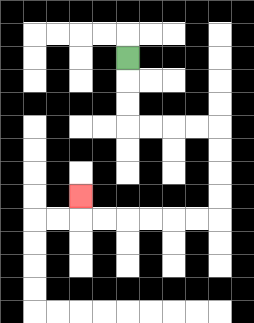{'start': '[5, 2]', 'end': '[3, 8]', 'path_directions': 'D,D,D,R,R,R,R,D,D,D,D,L,L,L,L,L,L,U', 'path_coordinates': '[[5, 2], [5, 3], [5, 4], [5, 5], [6, 5], [7, 5], [8, 5], [9, 5], [9, 6], [9, 7], [9, 8], [9, 9], [8, 9], [7, 9], [6, 9], [5, 9], [4, 9], [3, 9], [3, 8]]'}